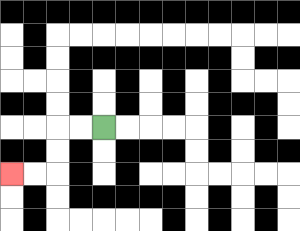{'start': '[4, 5]', 'end': '[0, 7]', 'path_directions': 'L,L,D,D,L,L', 'path_coordinates': '[[4, 5], [3, 5], [2, 5], [2, 6], [2, 7], [1, 7], [0, 7]]'}